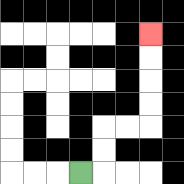{'start': '[3, 7]', 'end': '[6, 1]', 'path_directions': 'R,U,U,R,R,U,U,U,U', 'path_coordinates': '[[3, 7], [4, 7], [4, 6], [4, 5], [5, 5], [6, 5], [6, 4], [6, 3], [6, 2], [6, 1]]'}